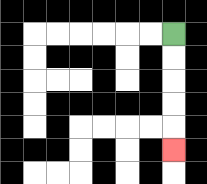{'start': '[7, 1]', 'end': '[7, 6]', 'path_directions': 'D,D,D,D,D', 'path_coordinates': '[[7, 1], [7, 2], [7, 3], [7, 4], [7, 5], [7, 6]]'}